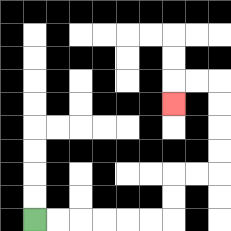{'start': '[1, 9]', 'end': '[7, 4]', 'path_directions': 'R,R,R,R,R,R,U,U,R,R,U,U,U,U,L,L,D', 'path_coordinates': '[[1, 9], [2, 9], [3, 9], [4, 9], [5, 9], [6, 9], [7, 9], [7, 8], [7, 7], [8, 7], [9, 7], [9, 6], [9, 5], [9, 4], [9, 3], [8, 3], [7, 3], [7, 4]]'}